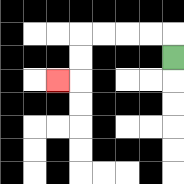{'start': '[7, 2]', 'end': '[2, 3]', 'path_directions': 'U,L,L,L,L,D,D,L', 'path_coordinates': '[[7, 2], [7, 1], [6, 1], [5, 1], [4, 1], [3, 1], [3, 2], [3, 3], [2, 3]]'}